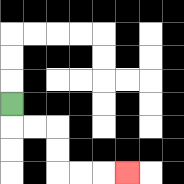{'start': '[0, 4]', 'end': '[5, 7]', 'path_directions': 'D,R,R,D,D,R,R,R', 'path_coordinates': '[[0, 4], [0, 5], [1, 5], [2, 5], [2, 6], [2, 7], [3, 7], [4, 7], [5, 7]]'}